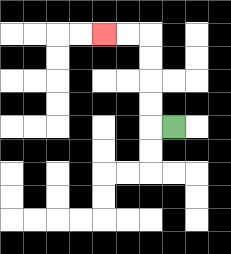{'start': '[7, 5]', 'end': '[4, 1]', 'path_directions': 'L,U,U,U,U,L,L', 'path_coordinates': '[[7, 5], [6, 5], [6, 4], [6, 3], [6, 2], [6, 1], [5, 1], [4, 1]]'}